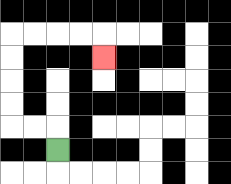{'start': '[2, 6]', 'end': '[4, 2]', 'path_directions': 'U,L,L,U,U,U,U,R,R,R,R,D', 'path_coordinates': '[[2, 6], [2, 5], [1, 5], [0, 5], [0, 4], [0, 3], [0, 2], [0, 1], [1, 1], [2, 1], [3, 1], [4, 1], [4, 2]]'}